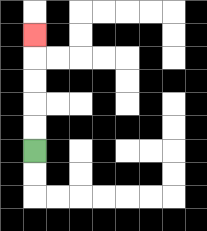{'start': '[1, 6]', 'end': '[1, 1]', 'path_directions': 'U,U,U,U,U', 'path_coordinates': '[[1, 6], [1, 5], [1, 4], [1, 3], [1, 2], [1, 1]]'}